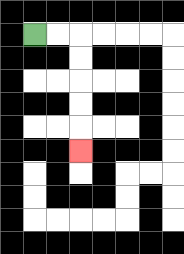{'start': '[1, 1]', 'end': '[3, 6]', 'path_directions': 'R,R,D,D,D,D,D', 'path_coordinates': '[[1, 1], [2, 1], [3, 1], [3, 2], [3, 3], [3, 4], [3, 5], [3, 6]]'}